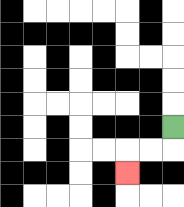{'start': '[7, 5]', 'end': '[5, 7]', 'path_directions': 'D,L,L,D', 'path_coordinates': '[[7, 5], [7, 6], [6, 6], [5, 6], [5, 7]]'}